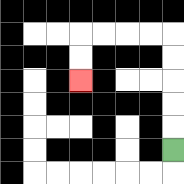{'start': '[7, 6]', 'end': '[3, 3]', 'path_directions': 'U,U,U,U,U,L,L,L,L,D,D', 'path_coordinates': '[[7, 6], [7, 5], [7, 4], [7, 3], [7, 2], [7, 1], [6, 1], [5, 1], [4, 1], [3, 1], [3, 2], [3, 3]]'}